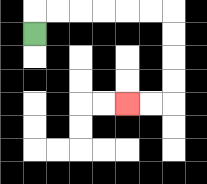{'start': '[1, 1]', 'end': '[5, 4]', 'path_directions': 'U,R,R,R,R,R,R,D,D,D,D,L,L', 'path_coordinates': '[[1, 1], [1, 0], [2, 0], [3, 0], [4, 0], [5, 0], [6, 0], [7, 0], [7, 1], [7, 2], [7, 3], [7, 4], [6, 4], [5, 4]]'}